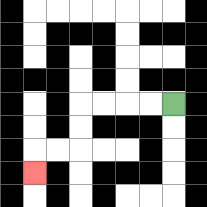{'start': '[7, 4]', 'end': '[1, 7]', 'path_directions': 'L,L,L,L,D,D,L,L,D', 'path_coordinates': '[[7, 4], [6, 4], [5, 4], [4, 4], [3, 4], [3, 5], [3, 6], [2, 6], [1, 6], [1, 7]]'}